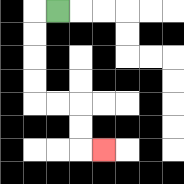{'start': '[2, 0]', 'end': '[4, 6]', 'path_directions': 'L,D,D,D,D,R,R,D,D,R', 'path_coordinates': '[[2, 0], [1, 0], [1, 1], [1, 2], [1, 3], [1, 4], [2, 4], [3, 4], [3, 5], [3, 6], [4, 6]]'}